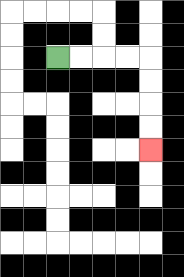{'start': '[2, 2]', 'end': '[6, 6]', 'path_directions': 'R,R,R,R,D,D,D,D', 'path_coordinates': '[[2, 2], [3, 2], [4, 2], [5, 2], [6, 2], [6, 3], [6, 4], [6, 5], [6, 6]]'}